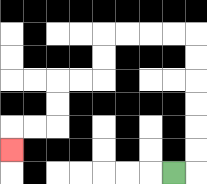{'start': '[7, 7]', 'end': '[0, 6]', 'path_directions': 'R,U,U,U,U,U,U,L,L,L,L,D,D,L,L,D,D,L,L,D', 'path_coordinates': '[[7, 7], [8, 7], [8, 6], [8, 5], [8, 4], [8, 3], [8, 2], [8, 1], [7, 1], [6, 1], [5, 1], [4, 1], [4, 2], [4, 3], [3, 3], [2, 3], [2, 4], [2, 5], [1, 5], [0, 5], [0, 6]]'}